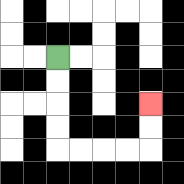{'start': '[2, 2]', 'end': '[6, 4]', 'path_directions': 'D,D,D,D,R,R,R,R,U,U', 'path_coordinates': '[[2, 2], [2, 3], [2, 4], [2, 5], [2, 6], [3, 6], [4, 6], [5, 6], [6, 6], [6, 5], [6, 4]]'}